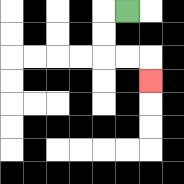{'start': '[5, 0]', 'end': '[6, 3]', 'path_directions': 'L,D,D,R,R,D', 'path_coordinates': '[[5, 0], [4, 0], [4, 1], [4, 2], [5, 2], [6, 2], [6, 3]]'}